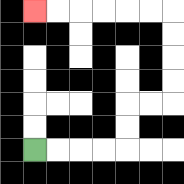{'start': '[1, 6]', 'end': '[1, 0]', 'path_directions': 'R,R,R,R,U,U,R,R,U,U,U,U,L,L,L,L,L,L', 'path_coordinates': '[[1, 6], [2, 6], [3, 6], [4, 6], [5, 6], [5, 5], [5, 4], [6, 4], [7, 4], [7, 3], [7, 2], [7, 1], [7, 0], [6, 0], [5, 0], [4, 0], [3, 0], [2, 0], [1, 0]]'}